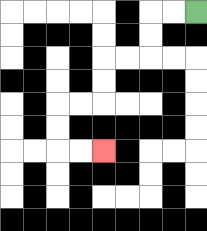{'start': '[8, 0]', 'end': '[4, 6]', 'path_directions': 'L,L,D,D,L,L,D,D,L,L,D,D,R,R', 'path_coordinates': '[[8, 0], [7, 0], [6, 0], [6, 1], [6, 2], [5, 2], [4, 2], [4, 3], [4, 4], [3, 4], [2, 4], [2, 5], [2, 6], [3, 6], [4, 6]]'}